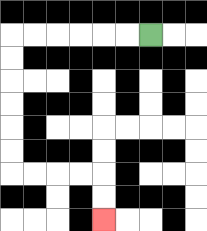{'start': '[6, 1]', 'end': '[4, 9]', 'path_directions': 'L,L,L,L,L,L,D,D,D,D,D,D,R,R,R,R,D,D', 'path_coordinates': '[[6, 1], [5, 1], [4, 1], [3, 1], [2, 1], [1, 1], [0, 1], [0, 2], [0, 3], [0, 4], [0, 5], [0, 6], [0, 7], [1, 7], [2, 7], [3, 7], [4, 7], [4, 8], [4, 9]]'}